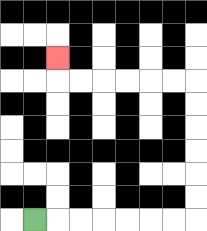{'start': '[1, 9]', 'end': '[2, 2]', 'path_directions': 'R,R,R,R,R,R,R,U,U,U,U,U,U,L,L,L,L,L,L,U', 'path_coordinates': '[[1, 9], [2, 9], [3, 9], [4, 9], [5, 9], [6, 9], [7, 9], [8, 9], [8, 8], [8, 7], [8, 6], [8, 5], [8, 4], [8, 3], [7, 3], [6, 3], [5, 3], [4, 3], [3, 3], [2, 3], [2, 2]]'}